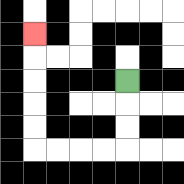{'start': '[5, 3]', 'end': '[1, 1]', 'path_directions': 'D,D,D,L,L,L,L,U,U,U,U,U', 'path_coordinates': '[[5, 3], [5, 4], [5, 5], [5, 6], [4, 6], [3, 6], [2, 6], [1, 6], [1, 5], [1, 4], [1, 3], [1, 2], [1, 1]]'}